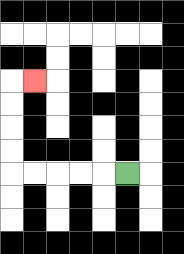{'start': '[5, 7]', 'end': '[1, 3]', 'path_directions': 'L,L,L,L,L,U,U,U,U,R', 'path_coordinates': '[[5, 7], [4, 7], [3, 7], [2, 7], [1, 7], [0, 7], [0, 6], [0, 5], [0, 4], [0, 3], [1, 3]]'}